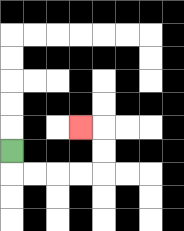{'start': '[0, 6]', 'end': '[3, 5]', 'path_directions': 'D,R,R,R,R,U,U,L', 'path_coordinates': '[[0, 6], [0, 7], [1, 7], [2, 7], [3, 7], [4, 7], [4, 6], [4, 5], [3, 5]]'}